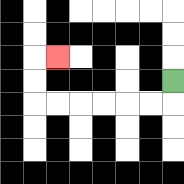{'start': '[7, 3]', 'end': '[2, 2]', 'path_directions': 'D,L,L,L,L,L,L,U,U,R', 'path_coordinates': '[[7, 3], [7, 4], [6, 4], [5, 4], [4, 4], [3, 4], [2, 4], [1, 4], [1, 3], [1, 2], [2, 2]]'}